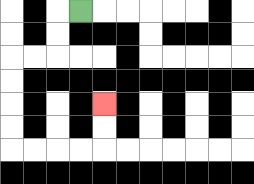{'start': '[3, 0]', 'end': '[4, 4]', 'path_directions': 'L,D,D,L,L,D,D,D,D,R,R,R,R,U,U', 'path_coordinates': '[[3, 0], [2, 0], [2, 1], [2, 2], [1, 2], [0, 2], [0, 3], [0, 4], [0, 5], [0, 6], [1, 6], [2, 6], [3, 6], [4, 6], [4, 5], [4, 4]]'}